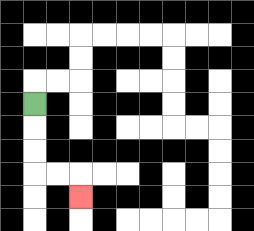{'start': '[1, 4]', 'end': '[3, 8]', 'path_directions': 'D,D,D,R,R,D', 'path_coordinates': '[[1, 4], [1, 5], [1, 6], [1, 7], [2, 7], [3, 7], [3, 8]]'}